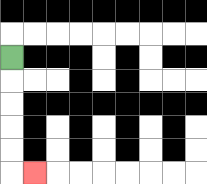{'start': '[0, 2]', 'end': '[1, 7]', 'path_directions': 'D,D,D,D,D,R', 'path_coordinates': '[[0, 2], [0, 3], [0, 4], [0, 5], [0, 6], [0, 7], [1, 7]]'}